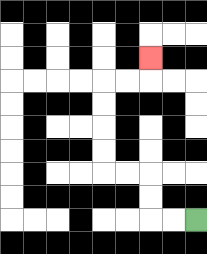{'start': '[8, 9]', 'end': '[6, 2]', 'path_directions': 'L,L,U,U,L,L,U,U,U,U,R,R,U', 'path_coordinates': '[[8, 9], [7, 9], [6, 9], [6, 8], [6, 7], [5, 7], [4, 7], [4, 6], [4, 5], [4, 4], [4, 3], [5, 3], [6, 3], [6, 2]]'}